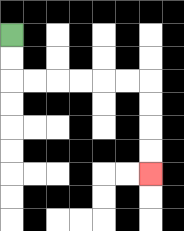{'start': '[0, 1]', 'end': '[6, 7]', 'path_directions': 'D,D,R,R,R,R,R,R,D,D,D,D', 'path_coordinates': '[[0, 1], [0, 2], [0, 3], [1, 3], [2, 3], [3, 3], [4, 3], [5, 3], [6, 3], [6, 4], [6, 5], [6, 6], [6, 7]]'}